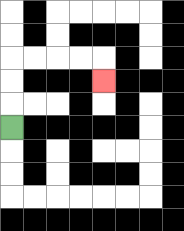{'start': '[0, 5]', 'end': '[4, 3]', 'path_directions': 'U,U,U,R,R,R,R,D', 'path_coordinates': '[[0, 5], [0, 4], [0, 3], [0, 2], [1, 2], [2, 2], [3, 2], [4, 2], [4, 3]]'}